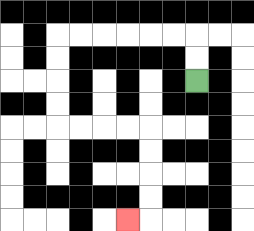{'start': '[8, 3]', 'end': '[5, 9]', 'path_directions': 'U,U,L,L,L,L,L,L,D,D,D,D,R,R,R,R,D,D,D,D,L', 'path_coordinates': '[[8, 3], [8, 2], [8, 1], [7, 1], [6, 1], [5, 1], [4, 1], [3, 1], [2, 1], [2, 2], [2, 3], [2, 4], [2, 5], [3, 5], [4, 5], [5, 5], [6, 5], [6, 6], [6, 7], [6, 8], [6, 9], [5, 9]]'}